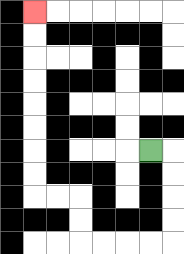{'start': '[6, 6]', 'end': '[1, 0]', 'path_directions': 'R,D,D,D,D,L,L,L,L,U,U,L,L,U,U,U,U,U,U,U,U', 'path_coordinates': '[[6, 6], [7, 6], [7, 7], [7, 8], [7, 9], [7, 10], [6, 10], [5, 10], [4, 10], [3, 10], [3, 9], [3, 8], [2, 8], [1, 8], [1, 7], [1, 6], [1, 5], [1, 4], [1, 3], [1, 2], [1, 1], [1, 0]]'}